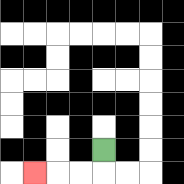{'start': '[4, 6]', 'end': '[1, 7]', 'path_directions': 'D,L,L,L', 'path_coordinates': '[[4, 6], [4, 7], [3, 7], [2, 7], [1, 7]]'}